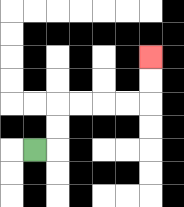{'start': '[1, 6]', 'end': '[6, 2]', 'path_directions': 'R,U,U,R,R,R,R,U,U', 'path_coordinates': '[[1, 6], [2, 6], [2, 5], [2, 4], [3, 4], [4, 4], [5, 4], [6, 4], [6, 3], [6, 2]]'}